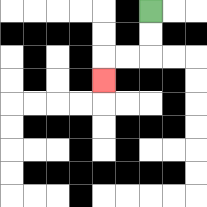{'start': '[6, 0]', 'end': '[4, 3]', 'path_directions': 'D,D,L,L,D', 'path_coordinates': '[[6, 0], [6, 1], [6, 2], [5, 2], [4, 2], [4, 3]]'}